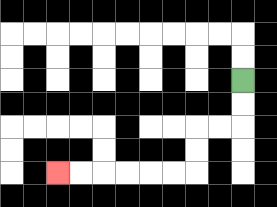{'start': '[10, 3]', 'end': '[2, 7]', 'path_directions': 'D,D,L,L,D,D,L,L,L,L,L,L', 'path_coordinates': '[[10, 3], [10, 4], [10, 5], [9, 5], [8, 5], [8, 6], [8, 7], [7, 7], [6, 7], [5, 7], [4, 7], [3, 7], [2, 7]]'}